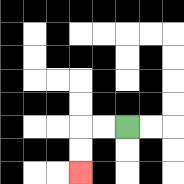{'start': '[5, 5]', 'end': '[3, 7]', 'path_directions': 'L,L,D,D', 'path_coordinates': '[[5, 5], [4, 5], [3, 5], [3, 6], [3, 7]]'}